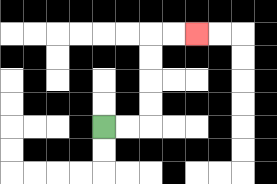{'start': '[4, 5]', 'end': '[8, 1]', 'path_directions': 'R,R,U,U,U,U,R,R', 'path_coordinates': '[[4, 5], [5, 5], [6, 5], [6, 4], [6, 3], [6, 2], [6, 1], [7, 1], [8, 1]]'}